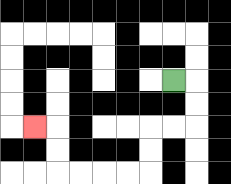{'start': '[7, 3]', 'end': '[1, 5]', 'path_directions': 'R,D,D,L,L,D,D,L,L,L,L,U,U,L', 'path_coordinates': '[[7, 3], [8, 3], [8, 4], [8, 5], [7, 5], [6, 5], [6, 6], [6, 7], [5, 7], [4, 7], [3, 7], [2, 7], [2, 6], [2, 5], [1, 5]]'}